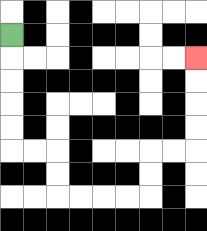{'start': '[0, 1]', 'end': '[8, 2]', 'path_directions': 'D,D,D,D,D,R,R,D,D,R,R,R,R,U,U,R,R,U,U,U,U', 'path_coordinates': '[[0, 1], [0, 2], [0, 3], [0, 4], [0, 5], [0, 6], [1, 6], [2, 6], [2, 7], [2, 8], [3, 8], [4, 8], [5, 8], [6, 8], [6, 7], [6, 6], [7, 6], [8, 6], [8, 5], [8, 4], [8, 3], [8, 2]]'}